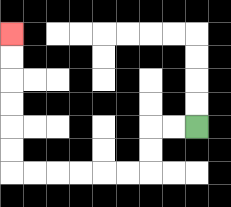{'start': '[8, 5]', 'end': '[0, 1]', 'path_directions': 'L,L,D,D,L,L,L,L,L,L,U,U,U,U,U,U', 'path_coordinates': '[[8, 5], [7, 5], [6, 5], [6, 6], [6, 7], [5, 7], [4, 7], [3, 7], [2, 7], [1, 7], [0, 7], [0, 6], [0, 5], [0, 4], [0, 3], [0, 2], [0, 1]]'}